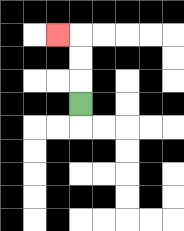{'start': '[3, 4]', 'end': '[2, 1]', 'path_directions': 'U,U,U,L', 'path_coordinates': '[[3, 4], [3, 3], [3, 2], [3, 1], [2, 1]]'}